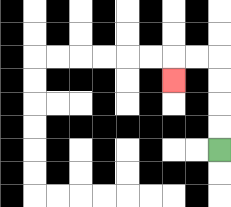{'start': '[9, 6]', 'end': '[7, 3]', 'path_directions': 'U,U,U,U,L,L,D', 'path_coordinates': '[[9, 6], [9, 5], [9, 4], [9, 3], [9, 2], [8, 2], [7, 2], [7, 3]]'}